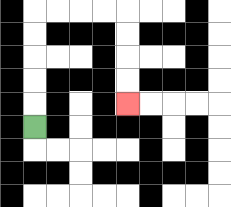{'start': '[1, 5]', 'end': '[5, 4]', 'path_directions': 'U,U,U,U,U,R,R,R,R,D,D,D,D', 'path_coordinates': '[[1, 5], [1, 4], [1, 3], [1, 2], [1, 1], [1, 0], [2, 0], [3, 0], [4, 0], [5, 0], [5, 1], [5, 2], [5, 3], [5, 4]]'}